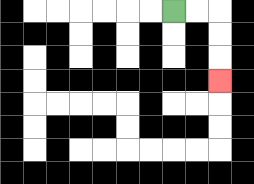{'start': '[7, 0]', 'end': '[9, 3]', 'path_directions': 'R,R,D,D,D', 'path_coordinates': '[[7, 0], [8, 0], [9, 0], [9, 1], [9, 2], [9, 3]]'}